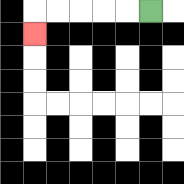{'start': '[6, 0]', 'end': '[1, 1]', 'path_directions': 'L,L,L,L,L,D', 'path_coordinates': '[[6, 0], [5, 0], [4, 0], [3, 0], [2, 0], [1, 0], [1, 1]]'}